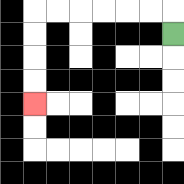{'start': '[7, 1]', 'end': '[1, 4]', 'path_directions': 'U,L,L,L,L,L,L,D,D,D,D', 'path_coordinates': '[[7, 1], [7, 0], [6, 0], [5, 0], [4, 0], [3, 0], [2, 0], [1, 0], [1, 1], [1, 2], [1, 3], [1, 4]]'}